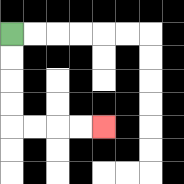{'start': '[0, 1]', 'end': '[4, 5]', 'path_directions': 'D,D,D,D,R,R,R,R', 'path_coordinates': '[[0, 1], [0, 2], [0, 3], [0, 4], [0, 5], [1, 5], [2, 5], [3, 5], [4, 5]]'}